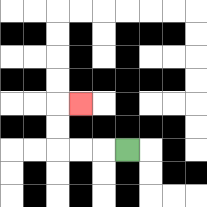{'start': '[5, 6]', 'end': '[3, 4]', 'path_directions': 'L,L,L,U,U,R', 'path_coordinates': '[[5, 6], [4, 6], [3, 6], [2, 6], [2, 5], [2, 4], [3, 4]]'}